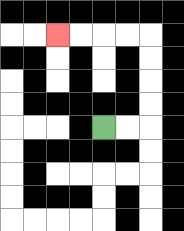{'start': '[4, 5]', 'end': '[2, 1]', 'path_directions': 'R,R,U,U,U,U,L,L,L,L', 'path_coordinates': '[[4, 5], [5, 5], [6, 5], [6, 4], [6, 3], [6, 2], [6, 1], [5, 1], [4, 1], [3, 1], [2, 1]]'}